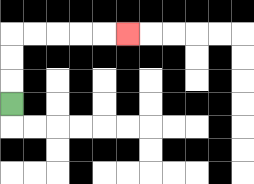{'start': '[0, 4]', 'end': '[5, 1]', 'path_directions': 'U,U,U,R,R,R,R,R', 'path_coordinates': '[[0, 4], [0, 3], [0, 2], [0, 1], [1, 1], [2, 1], [3, 1], [4, 1], [5, 1]]'}